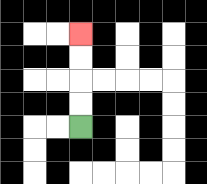{'start': '[3, 5]', 'end': '[3, 1]', 'path_directions': 'U,U,U,U', 'path_coordinates': '[[3, 5], [3, 4], [3, 3], [3, 2], [3, 1]]'}